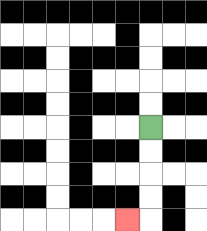{'start': '[6, 5]', 'end': '[5, 9]', 'path_directions': 'D,D,D,D,L', 'path_coordinates': '[[6, 5], [6, 6], [6, 7], [6, 8], [6, 9], [5, 9]]'}